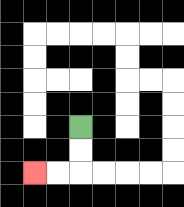{'start': '[3, 5]', 'end': '[1, 7]', 'path_directions': 'D,D,L,L', 'path_coordinates': '[[3, 5], [3, 6], [3, 7], [2, 7], [1, 7]]'}